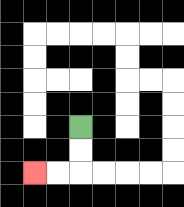{'start': '[3, 5]', 'end': '[1, 7]', 'path_directions': 'D,D,L,L', 'path_coordinates': '[[3, 5], [3, 6], [3, 7], [2, 7], [1, 7]]'}